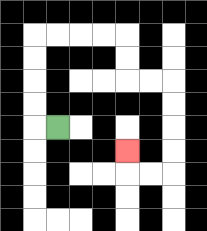{'start': '[2, 5]', 'end': '[5, 6]', 'path_directions': 'L,U,U,U,U,R,R,R,R,D,D,R,R,D,D,D,D,L,L,U', 'path_coordinates': '[[2, 5], [1, 5], [1, 4], [1, 3], [1, 2], [1, 1], [2, 1], [3, 1], [4, 1], [5, 1], [5, 2], [5, 3], [6, 3], [7, 3], [7, 4], [7, 5], [7, 6], [7, 7], [6, 7], [5, 7], [5, 6]]'}